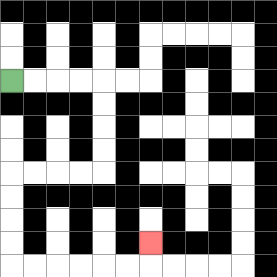{'start': '[0, 3]', 'end': '[6, 10]', 'path_directions': 'R,R,R,R,D,D,D,D,L,L,L,L,D,D,D,D,R,R,R,R,R,R,U', 'path_coordinates': '[[0, 3], [1, 3], [2, 3], [3, 3], [4, 3], [4, 4], [4, 5], [4, 6], [4, 7], [3, 7], [2, 7], [1, 7], [0, 7], [0, 8], [0, 9], [0, 10], [0, 11], [1, 11], [2, 11], [3, 11], [4, 11], [5, 11], [6, 11], [6, 10]]'}